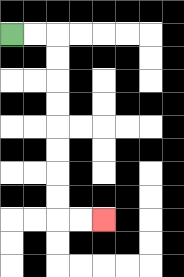{'start': '[0, 1]', 'end': '[4, 9]', 'path_directions': 'R,R,D,D,D,D,D,D,D,D,R,R', 'path_coordinates': '[[0, 1], [1, 1], [2, 1], [2, 2], [2, 3], [2, 4], [2, 5], [2, 6], [2, 7], [2, 8], [2, 9], [3, 9], [4, 9]]'}